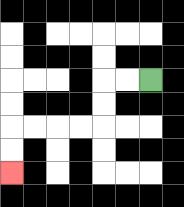{'start': '[6, 3]', 'end': '[0, 7]', 'path_directions': 'L,L,D,D,L,L,L,L,D,D', 'path_coordinates': '[[6, 3], [5, 3], [4, 3], [4, 4], [4, 5], [3, 5], [2, 5], [1, 5], [0, 5], [0, 6], [0, 7]]'}